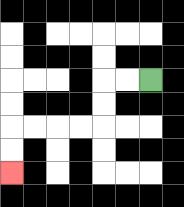{'start': '[6, 3]', 'end': '[0, 7]', 'path_directions': 'L,L,D,D,L,L,L,L,D,D', 'path_coordinates': '[[6, 3], [5, 3], [4, 3], [4, 4], [4, 5], [3, 5], [2, 5], [1, 5], [0, 5], [0, 6], [0, 7]]'}